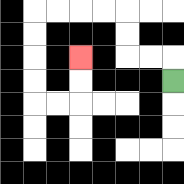{'start': '[7, 3]', 'end': '[3, 2]', 'path_directions': 'U,L,L,U,U,L,L,L,L,D,D,D,D,R,R,U,U', 'path_coordinates': '[[7, 3], [7, 2], [6, 2], [5, 2], [5, 1], [5, 0], [4, 0], [3, 0], [2, 0], [1, 0], [1, 1], [1, 2], [1, 3], [1, 4], [2, 4], [3, 4], [3, 3], [3, 2]]'}